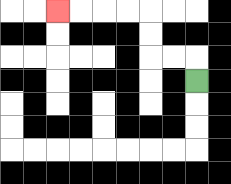{'start': '[8, 3]', 'end': '[2, 0]', 'path_directions': 'U,L,L,U,U,L,L,L,L', 'path_coordinates': '[[8, 3], [8, 2], [7, 2], [6, 2], [6, 1], [6, 0], [5, 0], [4, 0], [3, 0], [2, 0]]'}